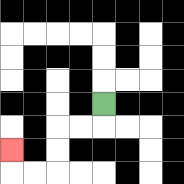{'start': '[4, 4]', 'end': '[0, 6]', 'path_directions': 'D,L,L,D,D,L,L,U', 'path_coordinates': '[[4, 4], [4, 5], [3, 5], [2, 5], [2, 6], [2, 7], [1, 7], [0, 7], [0, 6]]'}